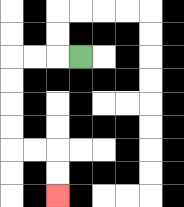{'start': '[3, 2]', 'end': '[2, 8]', 'path_directions': 'L,L,L,D,D,D,D,R,R,D,D', 'path_coordinates': '[[3, 2], [2, 2], [1, 2], [0, 2], [0, 3], [0, 4], [0, 5], [0, 6], [1, 6], [2, 6], [2, 7], [2, 8]]'}